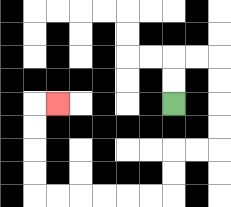{'start': '[7, 4]', 'end': '[2, 4]', 'path_directions': 'U,U,R,R,D,D,D,D,L,L,D,D,L,L,L,L,L,L,U,U,U,U,R', 'path_coordinates': '[[7, 4], [7, 3], [7, 2], [8, 2], [9, 2], [9, 3], [9, 4], [9, 5], [9, 6], [8, 6], [7, 6], [7, 7], [7, 8], [6, 8], [5, 8], [4, 8], [3, 8], [2, 8], [1, 8], [1, 7], [1, 6], [1, 5], [1, 4], [2, 4]]'}